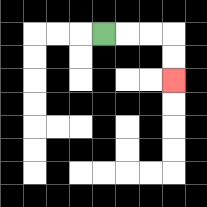{'start': '[4, 1]', 'end': '[7, 3]', 'path_directions': 'R,R,R,D,D', 'path_coordinates': '[[4, 1], [5, 1], [6, 1], [7, 1], [7, 2], [7, 3]]'}